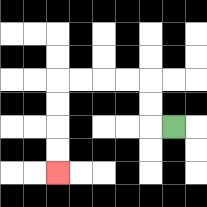{'start': '[7, 5]', 'end': '[2, 7]', 'path_directions': 'L,U,U,L,L,L,L,D,D,D,D', 'path_coordinates': '[[7, 5], [6, 5], [6, 4], [6, 3], [5, 3], [4, 3], [3, 3], [2, 3], [2, 4], [2, 5], [2, 6], [2, 7]]'}